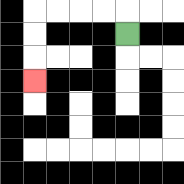{'start': '[5, 1]', 'end': '[1, 3]', 'path_directions': 'U,L,L,L,L,D,D,D', 'path_coordinates': '[[5, 1], [5, 0], [4, 0], [3, 0], [2, 0], [1, 0], [1, 1], [1, 2], [1, 3]]'}